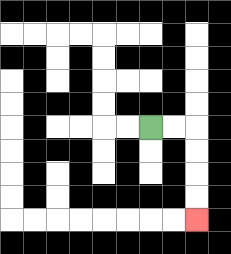{'start': '[6, 5]', 'end': '[8, 9]', 'path_directions': 'R,R,D,D,D,D', 'path_coordinates': '[[6, 5], [7, 5], [8, 5], [8, 6], [8, 7], [8, 8], [8, 9]]'}